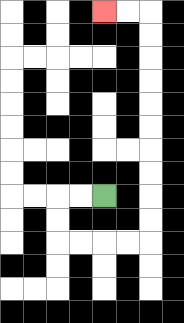{'start': '[4, 8]', 'end': '[4, 0]', 'path_directions': 'L,L,D,D,R,R,R,R,U,U,U,U,U,U,U,U,U,U,L,L', 'path_coordinates': '[[4, 8], [3, 8], [2, 8], [2, 9], [2, 10], [3, 10], [4, 10], [5, 10], [6, 10], [6, 9], [6, 8], [6, 7], [6, 6], [6, 5], [6, 4], [6, 3], [6, 2], [6, 1], [6, 0], [5, 0], [4, 0]]'}